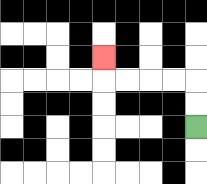{'start': '[8, 5]', 'end': '[4, 2]', 'path_directions': 'U,U,L,L,L,L,U', 'path_coordinates': '[[8, 5], [8, 4], [8, 3], [7, 3], [6, 3], [5, 3], [4, 3], [4, 2]]'}